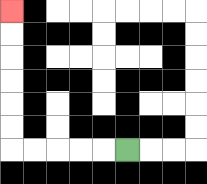{'start': '[5, 6]', 'end': '[0, 0]', 'path_directions': 'L,L,L,L,L,U,U,U,U,U,U', 'path_coordinates': '[[5, 6], [4, 6], [3, 6], [2, 6], [1, 6], [0, 6], [0, 5], [0, 4], [0, 3], [0, 2], [0, 1], [0, 0]]'}